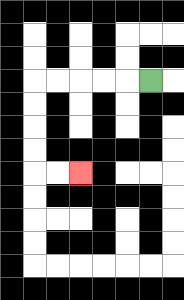{'start': '[6, 3]', 'end': '[3, 7]', 'path_directions': 'L,L,L,L,L,D,D,D,D,R,R', 'path_coordinates': '[[6, 3], [5, 3], [4, 3], [3, 3], [2, 3], [1, 3], [1, 4], [1, 5], [1, 6], [1, 7], [2, 7], [3, 7]]'}